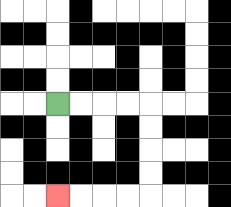{'start': '[2, 4]', 'end': '[2, 8]', 'path_directions': 'R,R,R,R,D,D,D,D,L,L,L,L', 'path_coordinates': '[[2, 4], [3, 4], [4, 4], [5, 4], [6, 4], [6, 5], [6, 6], [6, 7], [6, 8], [5, 8], [4, 8], [3, 8], [2, 8]]'}